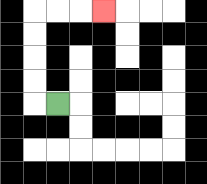{'start': '[2, 4]', 'end': '[4, 0]', 'path_directions': 'L,U,U,U,U,R,R,R', 'path_coordinates': '[[2, 4], [1, 4], [1, 3], [1, 2], [1, 1], [1, 0], [2, 0], [3, 0], [4, 0]]'}